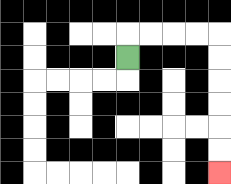{'start': '[5, 2]', 'end': '[9, 7]', 'path_directions': 'U,R,R,R,R,D,D,D,D,D,D', 'path_coordinates': '[[5, 2], [5, 1], [6, 1], [7, 1], [8, 1], [9, 1], [9, 2], [9, 3], [9, 4], [9, 5], [9, 6], [9, 7]]'}